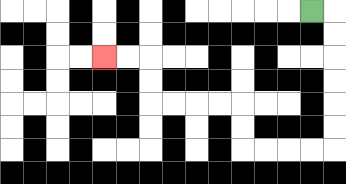{'start': '[13, 0]', 'end': '[4, 2]', 'path_directions': 'R,D,D,D,D,D,D,L,L,L,L,U,U,L,L,L,L,U,U,L,L', 'path_coordinates': '[[13, 0], [14, 0], [14, 1], [14, 2], [14, 3], [14, 4], [14, 5], [14, 6], [13, 6], [12, 6], [11, 6], [10, 6], [10, 5], [10, 4], [9, 4], [8, 4], [7, 4], [6, 4], [6, 3], [6, 2], [5, 2], [4, 2]]'}